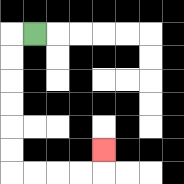{'start': '[1, 1]', 'end': '[4, 6]', 'path_directions': 'L,D,D,D,D,D,D,R,R,R,R,U', 'path_coordinates': '[[1, 1], [0, 1], [0, 2], [0, 3], [0, 4], [0, 5], [0, 6], [0, 7], [1, 7], [2, 7], [3, 7], [4, 7], [4, 6]]'}